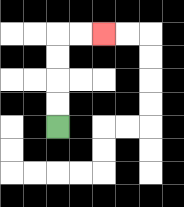{'start': '[2, 5]', 'end': '[4, 1]', 'path_directions': 'U,U,U,U,R,R', 'path_coordinates': '[[2, 5], [2, 4], [2, 3], [2, 2], [2, 1], [3, 1], [4, 1]]'}